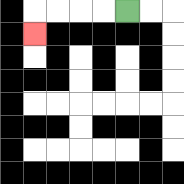{'start': '[5, 0]', 'end': '[1, 1]', 'path_directions': 'L,L,L,L,D', 'path_coordinates': '[[5, 0], [4, 0], [3, 0], [2, 0], [1, 0], [1, 1]]'}